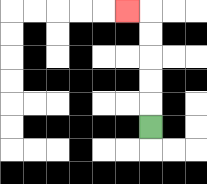{'start': '[6, 5]', 'end': '[5, 0]', 'path_directions': 'U,U,U,U,U,L', 'path_coordinates': '[[6, 5], [6, 4], [6, 3], [6, 2], [6, 1], [6, 0], [5, 0]]'}